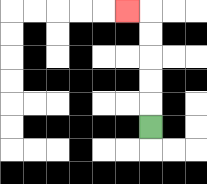{'start': '[6, 5]', 'end': '[5, 0]', 'path_directions': 'U,U,U,U,U,L', 'path_coordinates': '[[6, 5], [6, 4], [6, 3], [6, 2], [6, 1], [6, 0], [5, 0]]'}